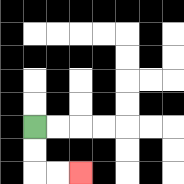{'start': '[1, 5]', 'end': '[3, 7]', 'path_directions': 'D,D,R,R', 'path_coordinates': '[[1, 5], [1, 6], [1, 7], [2, 7], [3, 7]]'}